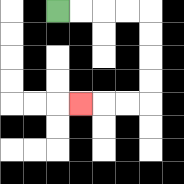{'start': '[2, 0]', 'end': '[3, 4]', 'path_directions': 'R,R,R,R,D,D,D,D,L,L,L', 'path_coordinates': '[[2, 0], [3, 0], [4, 0], [5, 0], [6, 0], [6, 1], [6, 2], [6, 3], [6, 4], [5, 4], [4, 4], [3, 4]]'}